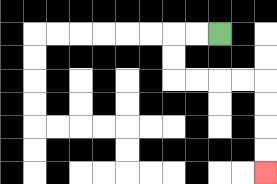{'start': '[9, 1]', 'end': '[11, 7]', 'path_directions': 'L,L,D,D,R,R,R,R,D,D,D,D', 'path_coordinates': '[[9, 1], [8, 1], [7, 1], [7, 2], [7, 3], [8, 3], [9, 3], [10, 3], [11, 3], [11, 4], [11, 5], [11, 6], [11, 7]]'}